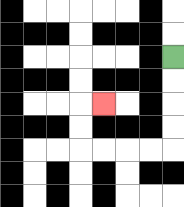{'start': '[7, 2]', 'end': '[4, 4]', 'path_directions': 'D,D,D,D,L,L,L,L,U,U,R', 'path_coordinates': '[[7, 2], [7, 3], [7, 4], [7, 5], [7, 6], [6, 6], [5, 6], [4, 6], [3, 6], [3, 5], [3, 4], [4, 4]]'}